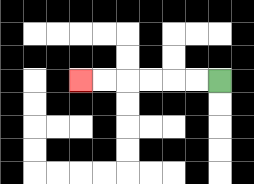{'start': '[9, 3]', 'end': '[3, 3]', 'path_directions': 'L,L,L,L,L,L', 'path_coordinates': '[[9, 3], [8, 3], [7, 3], [6, 3], [5, 3], [4, 3], [3, 3]]'}